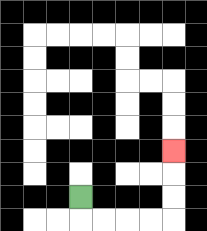{'start': '[3, 8]', 'end': '[7, 6]', 'path_directions': 'D,R,R,R,R,U,U,U', 'path_coordinates': '[[3, 8], [3, 9], [4, 9], [5, 9], [6, 9], [7, 9], [7, 8], [7, 7], [7, 6]]'}